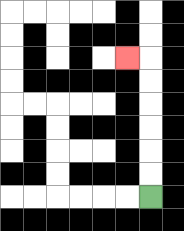{'start': '[6, 8]', 'end': '[5, 2]', 'path_directions': 'U,U,U,U,U,U,L', 'path_coordinates': '[[6, 8], [6, 7], [6, 6], [6, 5], [6, 4], [6, 3], [6, 2], [5, 2]]'}